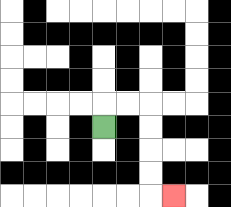{'start': '[4, 5]', 'end': '[7, 8]', 'path_directions': 'U,R,R,D,D,D,D,R', 'path_coordinates': '[[4, 5], [4, 4], [5, 4], [6, 4], [6, 5], [6, 6], [6, 7], [6, 8], [7, 8]]'}